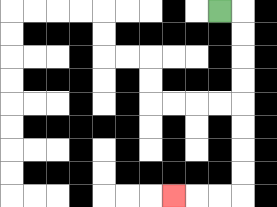{'start': '[9, 0]', 'end': '[7, 8]', 'path_directions': 'R,D,D,D,D,D,D,D,D,L,L,L', 'path_coordinates': '[[9, 0], [10, 0], [10, 1], [10, 2], [10, 3], [10, 4], [10, 5], [10, 6], [10, 7], [10, 8], [9, 8], [8, 8], [7, 8]]'}